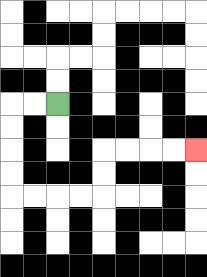{'start': '[2, 4]', 'end': '[8, 6]', 'path_directions': 'L,L,D,D,D,D,R,R,R,R,U,U,R,R,R,R', 'path_coordinates': '[[2, 4], [1, 4], [0, 4], [0, 5], [0, 6], [0, 7], [0, 8], [1, 8], [2, 8], [3, 8], [4, 8], [4, 7], [4, 6], [5, 6], [6, 6], [7, 6], [8, 6]]'}